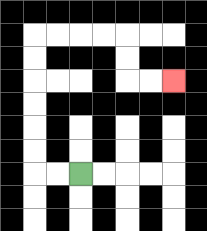{'start': '[3, 7]', 'end': '[7, 3]', 'path_directions': 'L,L,U,U,U,U,U,U,R,R,R,R,D,D,R,R', 'path_coordinates': '[[3, 7], [2, 7], [1, 7], [1, 6], [1, 5], [1, 4], [1, 3], [1, 2], [1, 1], [2, 1], [3, 1], [4, 1], [5, 1], [5, 2], [5, 3], [6, 3], [7, 3]]'}